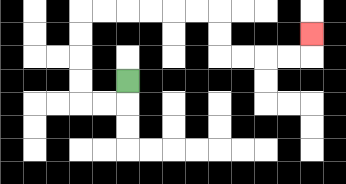{'start': '[5, 3]', 'end': '[13, 1]', 'path_directions': 'D,L,L,U,U,U,U,R,R,R,R,R,R,D,D,R,R,R,R,U', 'path_coordinates': '[[5, 3], [5, 4], [4, 4], [3, 4], [3, 3], [3, 2], [3, 1], [3, 0], [4, 0], [5, 0], [6, 0], [7, 0], [8, 0], [9, 0], [9, 1], [9, 2], [10, 2], [11, 2], [12, 2], [13, 2], [13, 1]]'}